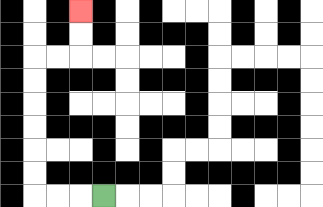{'start': '[4, 8]', 'end': '[3, 0]', 'path_directions': 'L,L,L,U,U,U,U,U,U,R,R,U,U', 'path_coordinates': '[[4, 8], [3, 8], [2, 8], [1, 8], [1, 7], [1, 6], [1, 5], [1, 4], [1, 3], [1, 2], [2, 2], [3, 2], [3, 1], [3, 0]]'}